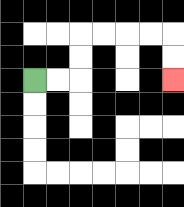{'start': '[1, 3]', 'end': '[7, 3]', 'path_directions': 'R,R,U,U,R,R,R,R,D,D', 'path_coordinates': '[[1, 3], [2, 3], [3, 3], [3, 2], [3, 1], [4, 1], [5, 1], [6, 1], [7, 1], [7, 2], [7, 3]]'}